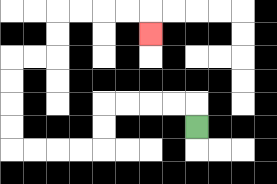{'start': '[8, 5]', 'end': '[6, 1]', 'path_directions': 'U,L,L,L,L,D,D,L,L,L,L,U,U,U,U,R,R,U,U,R,R,R,R,D', 'path_coordinates': '[[8, 5], [8, 4], [7, 4], [6, 4], [5, 4], [4, 4], [4, 5], [4, 6], [3, 6], [2, 6], [1, 6], [0, 6], [0, 5], [0, 4], [0, 3], [0, 2], [1, 2], [2, 2], [2, 1], [2, 0], [3, 0], [4, 0], [5, 0], [6, 0], [6, 1]]'}